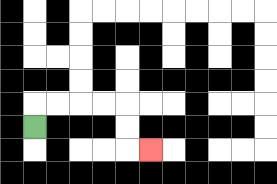{'start': '[1, 5]', 'end': '[6, 6]', 'path_directions': 'U,R,R,R,R,D,D,R', 'path_coordinates': '[[1, 5], [1, 4], [2, 4], [3, 4], [4, 4], [5, 4], [5, 5], [5, 6], [6, 6]]'}